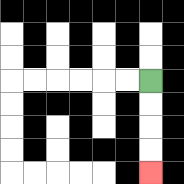{'start': '[6, 3]', 'end': '[6, 7]', 'path_directions': 'D,D,D,D', 'path_coordinates': '[[6, 3], [6, 4], [6, 5], [6, 6], [6, 7]]'}